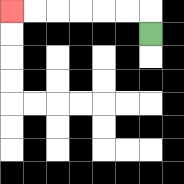{'start': '[6, 1]', 'end': '[0, 0]', 'path_directions': 'U,L,L,L,L,L,L', 'path_coordinates': '[[6, 1], [6, 0], [5, 0], [4, 0], [3, 0], [2, 0], [1, 0], [0, 0]]'}